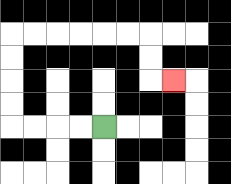{'start': '[4, 5]', 'end': '[7, 3]', 'path_directions': 'L,L,L,L,U,U,U,U,R,R,R,R,R,R,D,D,R', 'path_coordinates': '[[4, 5], [3, 5], [2, 5], [1, 5], [0, 5], [0, 4], [0, 3], [0, 2], [0, 1], [1, 1], [2, 1], [3, 1], [4, 1], [5, 1], [6, 1], [6, 2], [6, 3], [7, 3]]'}